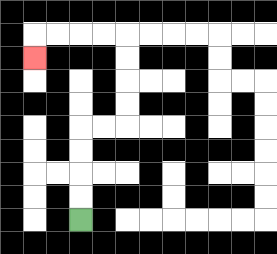{'start': '[3, 9]', 'end': '[1, 2]', 'path_directions': 'U,U,U,U,R,R,U,U,U,U,L,L,L,L,D', 'path_coordinates': '[[3, 9], [3, 8], [3, 7], [3, 6], [3, 5], [4, 5], [5, 5], [5, 4], [5, 3], [5, 2], [5, 1], [4, 1], [3, 1], [2, 1], [1, 1], [1, 2]]'}